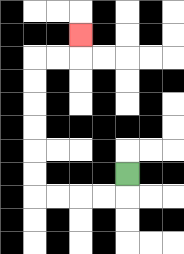{'start': '[5, 7]', 'end': '[3, 1]', 'path_directions': 'D,L,L,L,L,U,U,U,U,U,U,R,R,U', 'path_coordinates': '[[5, 7], [5, 8], [4, 8], [3, 8], [2, 8], [1, 8], [1, 7], [1, 6], [1, 5], [1, 4], [1, 3], [1, 2], [2, 2], [3, 2], [3, 1]]'}